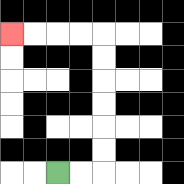{'start': '[2, 7]', 'end': '[0, 1]', 'path_directions': 'R,R,U,U,U,U,U,U,L,L,L,L', 'path_coordinates': '[[2, 7], [3, 7], [4, 7], [4, 6], [4, 5], [4, 4], [4, 3], [4, 2], [4, 1], [3, 1], [2, 1], [1, 1], [0, 1]]'}